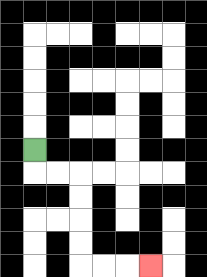{'start': '[1, 6]', 'end': '[6, 11]', 'path_directions': 'D,R,R,D,D,D,D,R,R,R', 'path_coordinates': '[[1, 6], [1, 7], [2, 7], [3, 7], [3, 8], [3, 9], [3, 10], [3, 11], [4, 11], [5, 11], [6, 11]]'}